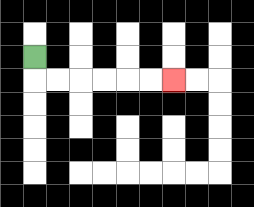{'start': '[1, 2]', 'end': '[7, 3]', 'path_directions': 'D,R,R,R,R,R,R', 'path_coordinates': '[[1, 2], [1, 3], [2, 3], [3, 3], [4, 3], [5, 3], [6, 3], [7, 3]]'}